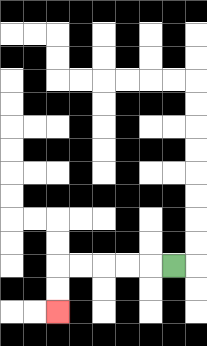{'start': '[7, 11]', 'end': '[2, 13]', 'path_directions': 'L,L,L,L,L,D,D', 'path_coordinates': '[[7, 11], [6, 11], [5, 11], [4, 11], [3, 11], [2, 11], [2, 12], [2, 13]]'}